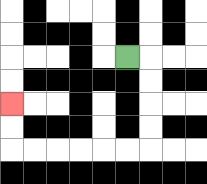{'start': '[5, 2]', 'end': '[0, 4]', 'path_directions': 'R,D,D,D,D,L,L,L,L,L,L,U,U', 'path_coordinates': '[[5, 2], [6, 2], [6, 3], [6, 4], [6, 5], [6, 6], [5, 6], [4, 6], [3, 6], [2, 6], [1, 6], [0, 6], [0, 5], [0, 4]]'}